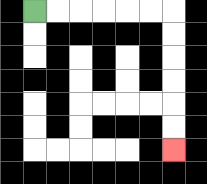{'start': '[1, 0]', 'end': '[7, 6]', 'path_directions': 'R,R,R,R,R,R,D,D,D,D,D,D', 'path_coordinates': '[[1, 0], [2, 0], [3, 0], [4, 0], [5, 0], [6, 0], [7, 0], [7, 1], [7, 2], [7, 3], [7, 4], [7, 5], [7, 6]]'}